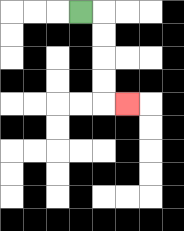{'start': '[3, 0]', 'end': '[5, 4]', 'path_directions': 'R,D,D,D,D,R', 'path_coordinates': '[[3, 0], [4, 0], [4, 1], [4, 2], [4, 3], [4, 4], [5, 4]]'}